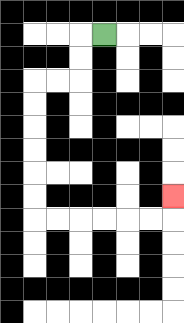{'start': '[4, 1]', 'end': '[7, 8]', 'path_directions': 'L,D,D,L,L,D,D,D,D,D,D,R,R,R,R,R,R,U', 'path_coordinates': '[[4, 1], [3, 1], [3, 2], [3, 3], [2, 3], [1, 3], [1, 4], [1, 5], [1, 6], [1, 7], [1, 8], [1, 9], [2, 9], [3, 9], [4, 9], [5, 9], [6, 9], [7, 9], [7, 8]]'}